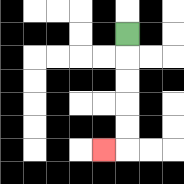{'start': '[5, 1]', 'end': '[4, 6]', 'path_directions': 'D,D,D,D,D,L', 'path_coordinates': '[[5, 1], [5, 2], [5, 3], [5, 4], [5, 5], [5, 6], [4, 6]]'}